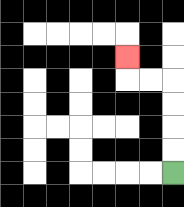{'start': '[7, 7]', 'end': '[5, 2]', 'path_directions': 'U,U,U,U,L,L,U', 'path_coordinates': '[[7, 7], [7, 6], [7, 5], [7, 4], [7, 3], [6, 3], [5, 3], [5, 2]]'}